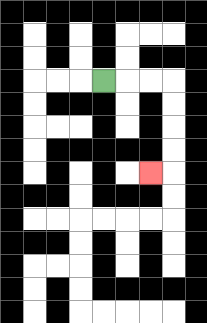{'start': '[4, 3]', 'end': '[6, 7]', 'path_directions': 'R,R,R,D,D,D,D,L', 'path_coordinates': '[[4, 3], [5, 3], [6, 3], [7, 3], [7, 4], [7, 5], [7, 6], [7, 7], [6, 7]]'}